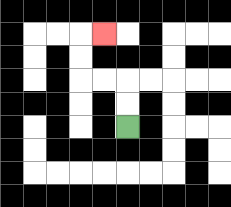{'start': '[5, 5]', 'end': '[4, 1]', 'path_directions': 'U,U,L,L,U,U,R', 'path_coordinates': '[[5, 5], [5, 4], [5, 3], [4, 3], [3, 3], [3, 2], [3, 1], [4, 1]]'}